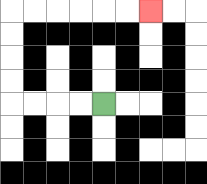{'start': '[4, 4]', 'end': '[6, 0]', 'path_directions': 'L,L,L,L,U,U,U,U,R,R,R,R,R,R', 'path_coordinates': '[[4, 4], [3, 4], [2, 4], [1, 4], [0, 4], [0, 3], [0, 2], [0, 1], [0, 0], [1, 0], [2, 0], [3, 0], [4, 0], [5, 0], [6, 0]]'}